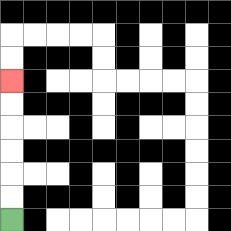{'start': '[0, 9]', 'end': '[0, 3]', 'path_directions': 'U,U,U,U,U,U', 'path_coordinates': '[[0, 9], [0, 8], [0, 7], [0, 6], [0, 5], [0, 4], [0, 3]]'}